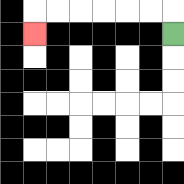{'start': '[7, 1]', 'end': '[1, 1]', 'path_directions': 'U,L,L,L,L,L,L,D', 'path_coordinates': '[[7, 1], [7, 0], [6, 0], [5, 0], [4, 0], [3, 0], [2, 0], [1, 0], [1, 1]]'}